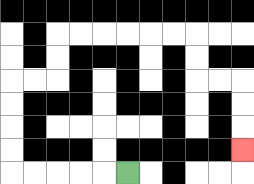{'start': '[5, 7]', 'end': '[10, 6]', 'path_directions': 'L,L,L,L,L,U,U,U,U,R,R,U,U,R,R,R,R,R,R,D,D,R,R,D,D,D', 'path_coordinates': '[[5, 7], [4, 7], [3, 7], [2, 7], [1, 7], [0, 7], [0, 6], [0, 5], [0, 4], [0, 3], [1, 3], [2, 3], [2, 2], [2, 1], [3, 1], [4, 1], [5, 1], [6, 1], [7, 1], [8, 1], [8, 2], [8, 3], [9, 3], [10, 3], [10, 4], [10, 5], [10, 6]]'}